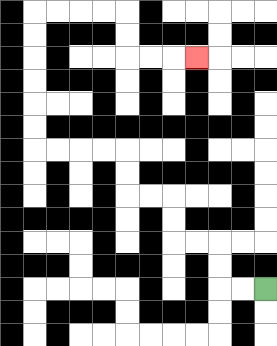{'start': '[11, 12]', 'end': '[8, 2]', 'path_directions': 'L,L,U,U,L,L,U,U,L,L,U,U,L,L,L,L,U,U,U,U,U,U,R,R,R,R,D,D,R,R,R', 'path_coordinates': '[[11, 12], [10, 12], [9, 12], [9, 11], [9, 10], [8, 10], [7, 10], [7, 9], [7, 8], [6, 8], [5, 8], [5, 7], [5, 6], [4, 6], [3, 6], [2, 6], [1, 6], [1, 5], [1, 4], [1, 3], [1, 2], [1, 1], [1, 0], [2, 0], [3, 0], [4, 0], [5, 0], [5, 1], [5, 2], [6, 2], [7, 2], [8, 2]]'}